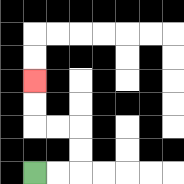{'start': '[1, 7]', 'end': '[1, 3]', 'path_directions': 'R,R,U,U,L,L,U,U', 'path_coordinates': '[[1, 7], [2, 7], [3, 7], [3, 6], [3, 5], [2, 5], [1, 5], [1, 4], [1, 3]]'}